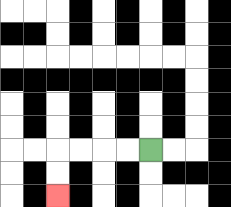{'start': '[6, 6]', 'end': '[2, 8]', 'path_directions': 'L,L,L,L,D,D', 'path_coordinates': '[[6, 6], [5, 6], [4, 6], [3, 6], [2, 6], [2, 7], [2, 8]]'}